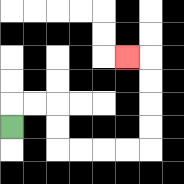{'start': '[0, 5]', 'end': '[5, 2]', 'path_directions': 'U,R,R,D,D,R,R,R,R,U,U,U,U,L', 'path_coordinates': '[[0, 5], [0, 4], [1, 4], [2, 4], [2, 5], [2, 6], [3, 6], [4, 6], [5, 6], [6, 6], [6, 5], [6, 4], [6, 3], [6, 2], [5, 2]]'}